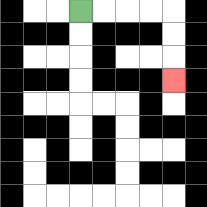{'start': '[3, 0]', 'end': '[7, 3]', 'path_directions': 'R,R,R,R,D,D,D', 'path_coordinates': '[[3, 0], [4, 0], [5, 0], [6, 0], [7, 0], [7, 1], [7, 2], [7, 3]]'}